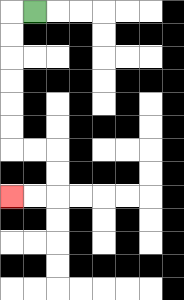{'start': '[1, 0]', 'end': '[0, 8]', 'path_directions': 'L,D,D,D,D,D,D,R,R,D,D,L,L', 'path_coordinates': '[[1, 0], [0, 0], [0, 1], [0, 2], [0, 3], [0, 4], [0, 5], [0, 6], [1, 6], [2, 6], [2, 7], [2, 8], [1, 8], [0, 8]]'}